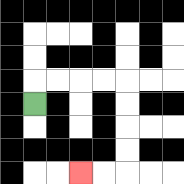{'start': '[1, 4]', 'end': '[3, 7]', 'path_directions': 'U,R,R,R,R,D,D,D,D,L,L', 'path_coordinates': '[[1, 4], [1, 3], [2, 3], [3, 3], [4, 3], [5, 3], [5, 4], [5, 5], [5, 6], [5, 7], [4, 7], [3, 7]]'}